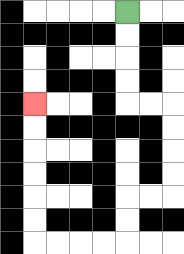{'start': '[5, 0]', 'end': '[1, 4]', 'path_directions': 'D,D,D,D,R,R,D,D,D,D,L,L,D,D,L,L,L,L,U,U,U,U,U,U', 'path_coordinates': '[[5, 0], [5, 1], [5, 2], [5, 3], [5, 4], [6, 4], [7, 4], [7, 5], [7, 6], [7, 7], [7, 8], [6, 8], [5, 8], [5, 9], [5, 10], [4, 10], [3, 10], [2, 10], [1, 10], [1, 9], [1, 8], [1, 7], [1, 6], [1, 5], [1, 4]]'}